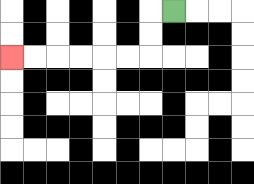{'start': '[7, 0]', 'end': '[0, 2]', 'path_directions': 'L,D,D,L,L,L,L,L,L', 'path_coordinates': '[[7, 0], [6, 0], [6, 1], [6, 2], [5, 2], [4, 2], [3, 2], [2, 2], [1, 2], [0, 2]]'}